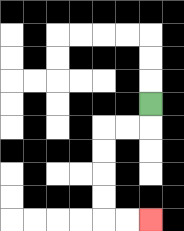{'start': '[6, 4]', 'end': '[6, 9]', 'path_directions': 'D,L,L,D,D,D,D,R,R', 'path_coordinates': '[[6, 4], [6, 5], [5, 5], [4, 5], [4, 6], [4, 7], [4, 8], [4, 9], [5, 9], [6, 9]]'}